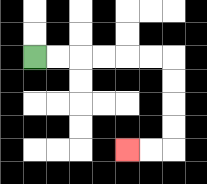{'start': '[1, 2]', 'end': '[5, 6]', 'path_directions': 'R,R,R,R,R,R,D,D,D,D,L,L', 'path_coordinates': '[[1, 2], [2, 2], [3, 2], [4, 2], [5, 2], [6, 2], [7, 2], [7, 3], [7, 4], [7, 5], [7, 6], [6, 6], [5, 6]]'}